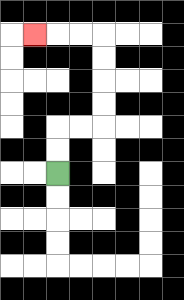{'start': '[2, 7]', 'end': '[1, 1]', 'path_directions': 'U,U,R,R,U,U,U,U,L,L,L', 'path_coordinates': '[[2, 7], [2, 6], [2, 5], [3, 5], [4, 5], [4, 4], [4, 3], [4, 2], [4, 1], [3, 1], [2, 1], [1, 1]]'}